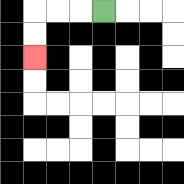{'start': '[4, 0]', 'end': '[1, 2]', 'path_directions': 'L,L,L,D,D', 'path_coordinates': '[[4, 0], [3, 0], [2, 0], [1, 0], [1, 1], [1, 2]]'}